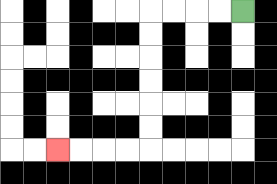{'start': '[10, 0]', 'end': '[2, 6]', 'path_directions': 'L,L,L,L,D,D,D,D,D,D,L,L,L,L', 'path_coordinates': '[[10, 0], [9, 0], [8, 0], [7, 0], [6, 0], [6, 1], [6, 2], [6, 3], [6, 4], [6, 5], [6, 6], [5, 6], [4, 6], [3, 6], [2, 6]]'}